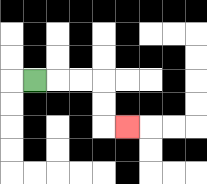{'start': '[1, 3]', 'end': '[5, 5]', 'path_directions': 'R,R,R,D,D,R', 'path_coordinates': '[[1, 3], [2, 3], [3, 3], [4, 3], [4, 4], [4, 5], [5, 5]]'}